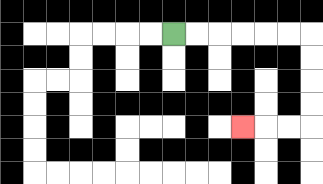{'start': '[7, 1]', 'end': '[10, 5]', 'path_directions': 'R,R,R,R,R,R,D,D,D,D,L,L,L', 'path_coordinates': '[[7, 1], [8, 1], [9, 1], [10, 1], [11, 1], [12, 1], [13, 1], [13, 2], [13, 3], [13, 4], [13, 5], [12, 5], [11, 5], [10, 5]]'}